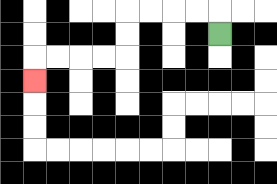{'start': '[9, 1]', 'end': '[1, 3]', 'path_directions': 'U,L,L,L,L,D,D,L,L,L,L,D', 'path_coordinates': '[[9, 1], [9, 0], [8, 0], [7, 0], [6, 0], [5, 0], [5, 1], [5, 2], [4, 2], [3, 2], [2, 2], [1, 2], [1, 3]]'}